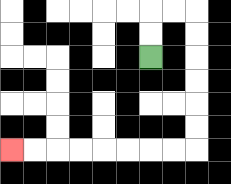{'start': '[6, 2]', 'end': '[0, 6]', 'path_directions': 'U,U,R,R,D,D,D,D,D,D,L,L,L,L,L,L,L,L', 'path_coordinates': '[[6, 2], [6, 1], [6, 0], [7, 0], [8, 0], [8, 1], [8, 2], [8, 3], [8, 4], [8, 5], [8, 6], [7, 6], [6, 6], [5, 6], [4, 6], [3, 6], [2, 6], [1, 6], [0, 6]]'}